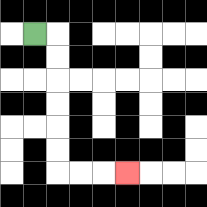{'start': '[1, 1]', 'end': '[5, 7]', 'path_directions': 'R,D,D,D,D,D,D,R,R,R', 'path_coordinates': '[[1, 1], [2, 1], [2, 2], [2, 3], [2, 4], [2, 5], [2, 6], [2, 7], [3, 7], [4, 7], [5, 7]]'}